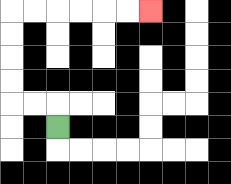{'start': '[2, 5]', 'end': '[6, 0]', 'path_directions': 'U,L,L,U,U,U,U,R,R,R,R,R,R', 'path_coordinates': '[[2, 5], [2, 4], [1, 4], [0, 4], [0, 3], [0, 2], [0, 1], [0, 0], [1, 0], [2, 0], [3, 0], [4, 0], [5, 0], [6, 0]]'}